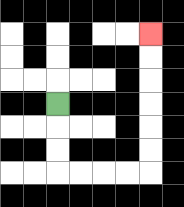{'start': '[2, 4]', 'end': '[6, 1]', 'path_directions': 'D,D,D,R,R,R,R,U,U,U,U,U,U', 'path_coordinates': '[[2, 4], [2, 5], [2, 6], [2, 7], [3, 7], [4, 7], [5, 7], [6, 7], [6, 6], [6, 5], [6, 4], [6, 3], [6, 2], [6, 1]]'}